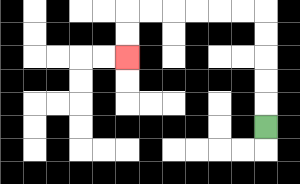{'start': '[11, 5]', 'end': '[5, 2]', 'path_directions': 'U,U,U,U,U,L,L,L,L,L,L,D,D', 'path_coordinates': '[[11, 5], [11, 4], [11, 3], [11, 2], [11, 1], [11, 0], [10, 0], [9, 0], [8, 0], [7, 0], [6, 0], [5, 0], [5, 1], [5, 2]]'}